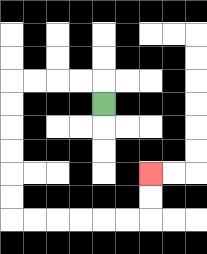{'start': '[4, 4]', 'end': '[6, 7]', 'path_directions': 'U,L,L,L,L,D,D,D,D,D,D,R,R,R,R,R,R,U,U', 'path_coordinates': '[[4, 4], [4, 3], [3, 3], [2, 3], [1, 3], [0, 3], [0, 4], [0, 5], [0, 6], [0, 7], [0, 8], [0, 9], [1, 9], [2, 9], [3, 9], [4, 9], [5, 9], [6, 9], [6, 8], [6, 7]]'}